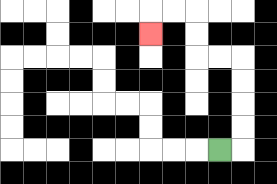{'start': '[9, 6]', 'end': '[6, 1]', 'path_directions': 'R,U,U,U,U,L,L,U,U,L,L,D', 'path_coordinates': '[[9, 6], [10, 6], [10, 5], [10, 4], [10, 3], [10, 2], [9, 2], [8, 2], [8, 1], [8, 0], [7, 0], [6, 0], [6, 1]]'}